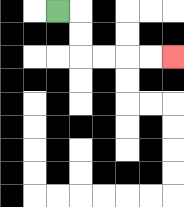{'start': '[2, 0]', 'end': '[7, 2]', 'path_directions': 'R,D,D,R,R,R,R', 'path_coordinates': '[[2, 0], [3, 0], [3, 1], [3, 2], [4, 2], [5, 2], [6, 2], [7, 2]]'}